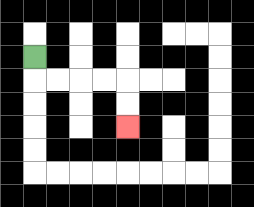{'start': '[1, 2]', 'end': '[5, 5]', 'path_directions': 'D,R,R,R,R,D,D', 'path_coordinates': '[[1, 2], [1, 3], [2, 3], [3, 3], [4, 3], [5, 3], [5, 4], [5, 5]]'}